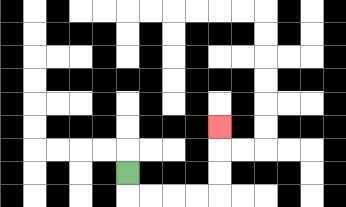{'start': '[5, 7]', 'end': '[9, 5]', 'path_directions': 'D,R,R,R,R,U,U,U', 'path_coordinates': '[[5, 7], [5, 8], [6, 8], [7, 8], [8, 8], [9, 8], [9, 7], [9, 6], [9, 5]]'}